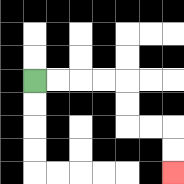{'start': '[1, 3]', 'end': '[7, 7]', 'path_directions': 'R,R,R,R,D,D,R,R,D,D', 'path_coordinates': '[[1, 3], [2, 3], [3, 3], [4, 3], [5, 3], [5, 4], [5, 5], [6, 5], [7, 5], [7, 6], [7, 7]]'}